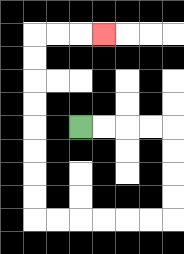{'start': '[3, 5]', 'end': '[4, 1]', 'path_directions': 'R,R,R,R,D,D,D,D,L,L,L,L,L,L,U,U,U,U,U,U,U,U,R,R,R', 'path_coordinates': '[[3, 5], [4, 5], [5, 5], [6, 5], [7, 5], [7, 6], [7, 7], [7, 8], [7, 9], [6, 9], [5, 9], [4, 9], [3, 9], [2, 9], [1, 9], [1, 8], [1, 7], [1, 6], [1, 5], [1, 4], [1, 3], [1, 2], [1, 1], [2, 1], [3, 1], [4, 1]]'}